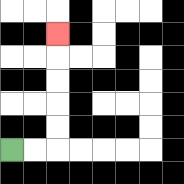{'start': '[0, 6]', 'end': '[2, 1]', 'path_directions': 'R,R,U,U,U,U,U', 'path_coordinates': '[[0, 6], [1, 6], [2, 6], [2, 5], [2, 4], [2, 3], [2, 2], [2, 1]]'}